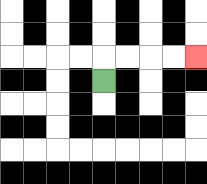{'start': '[4, 3]', 'end': '[8, 2]', 'path_directions': 'U,R,R,R,R', 'path_coordinates': '[[4, 3], [4, 2], [5, 2], [6, 2], [7, 2], [8, 2]]'}